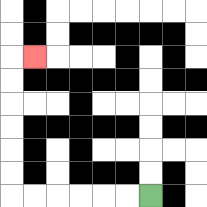{'start': '[6, 8]', 'end': '[1, 2]', 'path_directions': 'L,L,L,L,L,L,U,U,U,U,U,U,R', 'path_coordinates': '[[6, 8], [5, 8], [4, 8], [3, 8], [2, 8], [1, 8], [0, 8], [0, 7], [0, 6], [0, 5], [0, 4], [0, 3], [0, 2], [1, 2]]'}